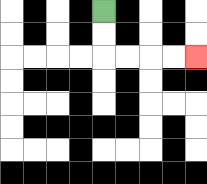{'start': '[4, 0]', 'end': '[8, 2]', 'path_directions': 'D,D,R,R,R,R', 'path_coordinates': '[[4, 0], [4, 1], [4, 2], [5, 2], [6, 2], [7, 2], [8, 2]]'}